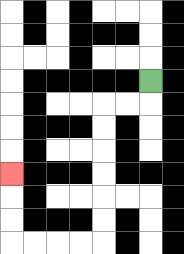{'start': '[6, 3]', 'end': '[0, 7]', 'path_directions': 'D,L,L,D,D,D,D,D,D,L,L,L,L,U,U,U', 'path_coordinates': '[[6, 3], [6, 4], [5, 4], [4, 4], [4, 5], [4, 6], [4, 7], [4, 8], [4, 9], [4, 10], [3, 10], [2, 10], [1, 10], [0, 10], [0, 9], [0, 8], [0, 7]]'}